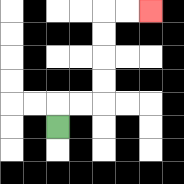{'start': '[2, 5]', 'end': '[6, 0]', 'path_directions': 'U,R,R,U,U,U,U,R,R', 'path_coordinates': '[[2, 5], [2, 4], [3, 4], [4, 4], [4, 3], [4, 2], [4, 1], [4, 0], [5, 0], [6, 0]]'}